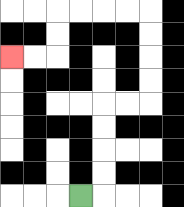{'start': '[3, 8]', 'end': '[0, 2]', 'path_directions': 'R,U,U,U,U,R,R,U,U,U,U,L,L,L,L,D,D,L,L', 'path_coordinates': '[[3, 8], [4, 8], [4, 7], [4, 6], [4, 5], [4, 4], [5, 4], [6, 4], [6, 3], [6, 2], [6, 1], [6, 0], [5, 0], [4, 0], [3, 0], [2, 0], [2, 1], [2, 2], [1, 2], [0, 2]]'}